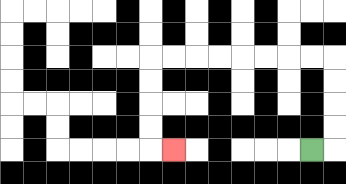{'start': '[13, 6]', 'end': '[7, 6]', 'path_directions': 'R,U,U,U,U,L,L,L,L,L,L,L,L,D,D,D,D,R', 'path_coordinates': '[[13, 6], [14, 6], [14, 5], [14, 4], [14, 3], [14, 2], [13, 2], [12, 2], [11, 2], [10, 2], [9, 2], [8, 2], [7, 2], [6, 2], [6, 3], [6, 4], [6, 5], [6, 6], [7, 6]]'}